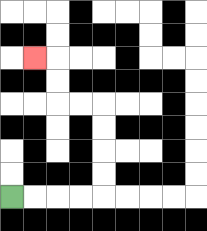{'start': '[0, 8]', 'end': '[1, 2]', 'path_directions': 'R,R,R,R,U,U,U,U,L,L,U,U,L', 'path_coordinates': '[[0, 8], [1, 8], [2, 8], [3, 8], [4, 8], [4, 7], [4, 6], [4, 5], [4, 4], [3, 4], [2, 4], [2, 3], [2, 2], [1, 2]]'}